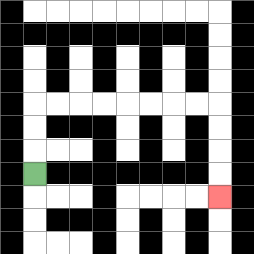{'start': '[1, 7]', 'end': '[9, 8]', 'path_directions': 'U,U,U,R,R,R,R,R,R,R,R,D,D,D,D', 'path_coordinates': '[[1, 7], [1, 6], [1, 5], [1, 4], [2, 4], [3, 4], [4, 4], [5, 4], [6, 4], [7, 4], [8, 4], [9, 4], [9, 5], [9, 6], [9, 7], [9, 8]]'}